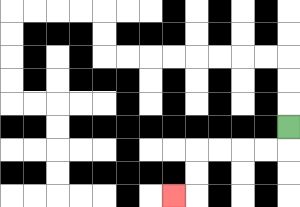{'start': '[12, 5]', 'end': '[7, 8]', 'path_directions': 'D,L,L,L,L,D,D,L', 'path_coordinates': '[[12, 5], [12, 6], [11, 6], [10, 6], [9, 6], [8, 6], [8, 7], [8, 8], [7, 8]]'}